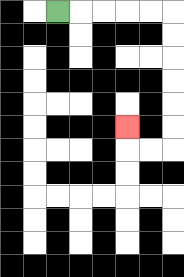{'start': '[2, 0]', 'end': '[5, 5]', 'path_directions': 'R,R,R,R,R,D,D,D,D,D,D,L,L,U', 'path_coordinates': '[[2, 0], [3, 0], [4, 0], [5, 0], [6, 0], [7, 0], [7, 1], [7, 2], [7, 3], [7, 4], [7, 5], [7, 6], [6, 6], [5, 6], [5, 5]]'}